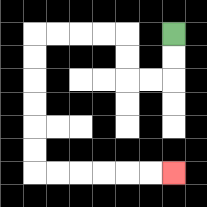{'start': '[7, 1]', 'end': '[7, 7]', 'path_directions': 'D,D,L,L,U,U,L,L,L,L,D,D,D,D,D,D,R,R,R,R,R,R', 'path_coordinates': '[[7, 1], [7, 2], [7, 3], [6, 3], [5, 3], [5, 2], [5, 1], [4, 1], [3, 1], [2, 1], [1, 1], [1, 2], [1, 3], [1, 4], [1, 5], [1, 6], [1, 7], [2, 7], [3, 7], [4, 7], [5, 7], [6, 7], [7, 7]]'}